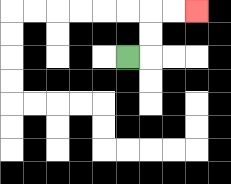{'start': '[5, 2]', 'end': '[8, 0]', 'path_directions': 'R,U,U,R,R', 'path_coordinates': '[[5, 2], [6, 2], [6, 1], [6, 0], [7, 0], [8, 0]]'}